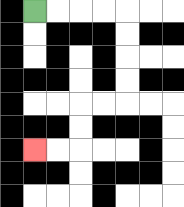{'start': '[1, 0]', 'end': '[1, 6]', 'path_directions': 'R,R,R,R,D,D,D,D,L,L,D,D,L,L', 'path_coordinates': '[[1, 0], [2, 0], [3, 0], [4, 0], [5, 0], [5, 1], [5, 2], [5, 3], [5, 4], [4, 4], [3, 4], [3, 5], [3, 6], [2, 6], [1, 6]]'}